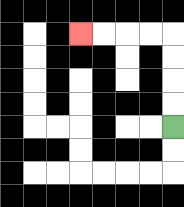{'start': '[7, 5]', 'end': '[3, 1]', 'path_directions': 'U,U,U,U,L,L,L,L', 'path_coordinates': '[[7, 5], [7, 4], [7, 3], [7, 2], [7, 1], [6, 1], [5, 1], [4, 1], [3, 1]]'}